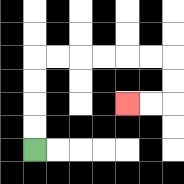{'start': '[1, 6]', 'end': '[5, 4]', 'path_directions': 'U,U,U,U,R,R,R,R,R,R,D,D,L,L', 'path_coordinates': '[[1, 6], [1, 5], [1, 4], [1, 3], [1, 2], [2, 2], [3, 2], [4, 2], [5, 2], [6, 2], [7, 2], [7, 3], [7, 4], [6, 4], [5, 4]]'}